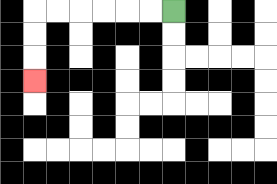{'start': '[7, 0]', 'end': '[1, 3]', 'path_directions': 'L,L,L,L,L,L,D,D,D', 'path_coordinates': '[[7, 0], [6, 0], [5, 0], [4, 0], [3, 0], [2, 0], [1, 0], [1, 1], [1, 2], [1, 3]]'}